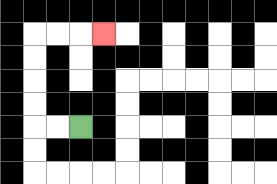{'start': '[3, 5]', 'end': '[4, 1]', 'path_directions': 'L,L,U,U,U,U,R,R,R', 'path_coordinates': '[[3, 5], [2, 5], [1, 5], [1, 4], [1, 3], [1, 2], [1, 1], [2, 1], [3, 1], [4, 1]]'}